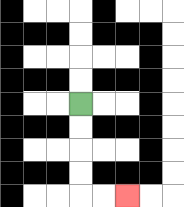{'start': '[3, 4]', 'end': '[5, 8]', 'path_directions': 'D,D,D,D,R,R', 'path_coordinates': '[[3, 4], [3, 5], [3, 6], [3, 7], [3, 8], [4, 8], [5, 8]]'}